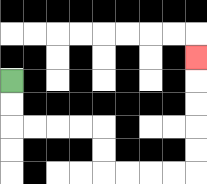{'start': '[0, 3]', 'end': '[8, 2]', 'path_directions': 'D,D,R,R,R,R,D,D,R,R,R,R,U,U,U,U,U', 'path_coordinates': '[[0, 3], [0, 4], [0, 5], [1, 5], [2, 5], [3, 5], [4, 5], [4, 6], [4, 7], [5, 7], [6, 7], [7, 7], [8, 7], [8, 6], [8, 5], [8, 4], [8, 3], [8, 2]]'}